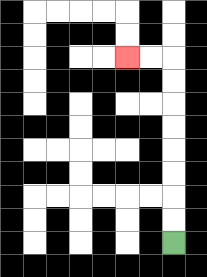{'start': '[7, 10]', 'end': '[5, 2]', 'path_directions': 'U,U,U,U,U,U,U,U,L,L', 'path_coordinates': '[[7, 10], [7, 9], [7, 8], [7, 7], [7, 6], [7, 5], [7, 4], [7, 3], [7, 2], [6, 2], [5, 2]]'}